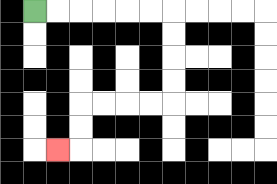{'start': '[1, 0]', 'end': '[2, 6]', 'path_directions': 'R,R,R,R,R,R,D,D,D,D,L,L,L,L,D,D,L', 'path_coordinates': '[[1, 0], [2, 0], [3, 0], [4, 0], [5, 0], [6, 0], [7, 0], [7, 1], [7, 2], [7, 3], [7, 4], [6, 4], [5, 4], [4, 4], [3, 4], [3, 5], [3, 6], [2, 6]]'}